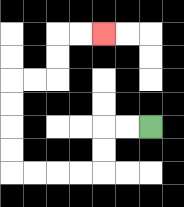{'start': '[6, 5]', 'end': '[4, 1]', 'path_directions': 'L,L,D,D,L,L,L,L,U,U,U,U,R,R,U,U,R,R', 'path_coordinates': '[[6, 5], [5, 5], [4, 5], [4, 6], [4, 7], [3, 7], [2, 7], [1, 7], [0, 7], [0, 6], [0, 5], [0, 4], [0, 3], [1, 3], [2, 3], [2, 2], [2, 1], [3, 1], [4, 1]]'}